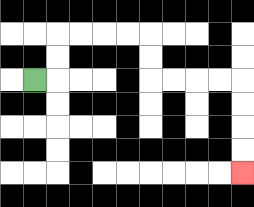{'start': '[1, 3]', 'end': '[10, 7]', 'path_directions': 'R,U,U,R,R,R,R,D,D,R,R,R,R,D,D,D,D', 'path_coordinates': '[[1, 3], [2, 3], [2, 2], [2, 1], [3, 1], [4, 1], [5, 1], [6, 1], [6, 2], [6, 3], [7, 3], [8, 3], [9, 3], [10, 3], [10, 4], [10, 5], [10, 6], [10, 7]]'}